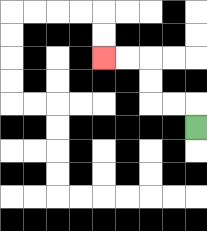{'start': '[8, 5]', 'end': '[4, 2]', 'path_directions': 'U,L,L,U,U,L,L', 'path_coordinates': '[[8, 5], [8, 4], [7, 4], [6, 4], [6, 3], [6, 2], [5, 2], [4, 2]]'}